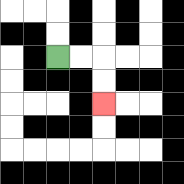{'start': '[2, 2]', 'end': '[4, 4]', 'path_directions': 'R,R,D,D', 'path_coordinates': '[[2, 2], [3, 2], [4, 2], [4, 3], [4, 4]]'}